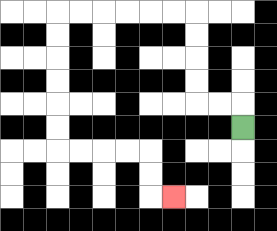{'start': '[10, 5]', 'end': '[7, 8]', 'path_directions': 'U,L,L,U,U,U,U,L,L,L,L,L,L,D,D,D,D,D,D,R,R,R,R,D,D,R', 'path_coordinates': '[[10, 5], [10, 4], [9, 4], [8, 4], [8, 3], [8, 2], [8, 1], [8, 0], [7, 0], [6, 0], [5, 0], [4, 0], [3, 0], [2, 0], [2, 1], [2, 2], [2, 3], [2, 4], [2, 5], [2, 6], [3, 6], [4, 6], [5, 6], [6, 6], [6, 7], [6, 8], [7, 8]]'}